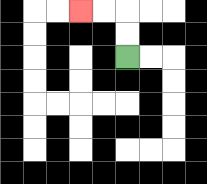{'start': '[5, 2]', 'end': '[3, 0]', 'path_directions': 'U,U,L,L', 'path_coordinates': '[[5, 2], [5, 1], [5, 0], [4, 0], [3, 0]]'}